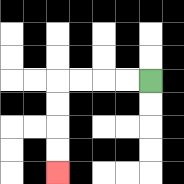{'start': '[6, 3]', 'end': '[2, 7]', 'path_directions': 'L,L,L,L,D,D,D,D', 'path_coordinates': '[[6, 3], [5, 3], [4, 3], [3, 3], [2, 3], [2, 4], [2, 5], [2, 6], [2, 7]]'}